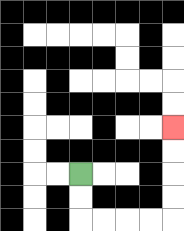{'start': '[3, 7]', 'end': '[7, 5]', 'path_directions': 'D,D,R,R,R,R,U,U,U,U', 'path_coordinates': '[[3, 7], [3, 8], [3, 9], [4, 9], [5, 9], [6, 9], [7, 9], [7, 8], [7, 7], [7, 6], [7, 5]]'}